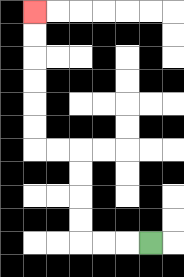{'start': '[6, 10]', 'end': '[1, 0]', 'path_directions': 'L,L,L,U,U,U,U,L,L,U,U,U,U,U,U', 'path_coordinates': '[[6, 10], [5, 10], [4, 10], [3, 10], [3, 9], [3, 8], [3, 7], [3, 6], [2, 6], [1, 6], [1, 5], [1, 4], [1, 3], [1, 2], [1, 1], [1, 0]]'}